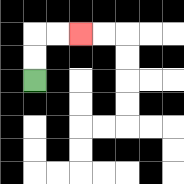{'start': '[1, 3]', 'end': '[3, 1]', 'path_directions': 'U,U,R,R', 'path_coordinates': '[[1, 3], [1, 2], [1, 1], [2, 1], [3, 1]]'}